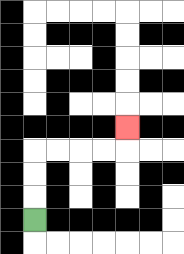{'start': '[1, 9]', 'end': '[5, 5]', 'path_directions': 'U,U,U,R,R,R,R,U', 'path_coordinates': '[[1, 9], [1, 8], [1, 7], [1, 6], [2, 6], [3, 6], [4, 6], [5, 6], [5, 5]]'}